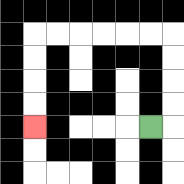{'start': '[6, 5]', 'end': '[1, 5]', 'path_directions': 'R,U,U,U,U,L,L,L,L,L,L,D,D,D,D', 'path_coordinates': '[[6, 5], [7, 5], [7, 4], [7, 3], [7, 2], [7, 1], [6, 1], [5, 1], [4, 1], [3, 1], [2, 1], [1, 1], [1, 2], [1, 3], [1, 4], [1, 5]]'}